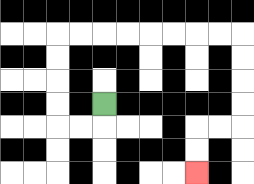{'start': '[4, 4]', 'end': '[8, 7]', 'path_directions': 'D,L,L,U,U,U,U,R,R,R,R,R,R,R,R,D,D,D,D,L,L,D,D', 'path_coordinates': '[[4, 4], [4, 5], [3, 5], [2, 5], [2, 4], [2, 3], [2, 2], [2, 1], [3, 1], [4, 1], [5, 1], [6, 1], [7, 1], [8, 1], [9, 1], [10, 1], [10, 2], [10, 3], [10, 4], [10, 5], [9, 5], [8, 5], [8, 6], [8, 7]]'}